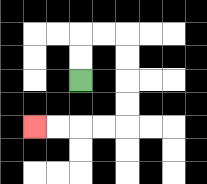{'start': '[3, 3]', 'end': '[1, 5]', 'path_directions': 'U,U,R,R,D,D,D,D,L,L,L,L', 'path_coordinates': '[[3, 3], [3, 2], [3, 1], [4, 1], [5, 1], [5, 2], [5, 3], [5, 4], [5, 5], [4, 5], [3, 5], [2, 5], [1, 5]]'}